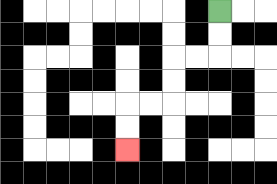{'start': '[9, 0]', 'end': '[5, 6]', 'path_directions': 'D,D,L,L,D,D,L,L,D,D', 'path_coordinates': '[[9, 0], [9, 1], [9, 2], [8, 2], [7, 2], [7, 3], [7, 4], [6, 4], [5, 4], [5, 5], [5, 6]]'}